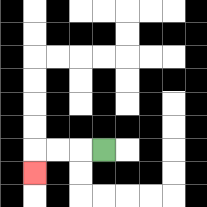{'start': '[4, 6]', 'end': '[1, 7]', 'path_directions': 'L,L,L,D', 'path_coordinates': '[[4, 6], [3, 6], [2, 6], [1, 6], [1, 7]]'}